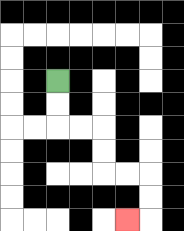{'start': '[2, 3]', 'end': '[5, 9]', 'path_directions': 'D,D,R,R,D,D,R,R,D,D,L', 'path_coordinates': '[[2, 3], [2, 4], [2, 5], [3, 5], [4, 5], [4, 6], [4, 7], [5, 7], [6, 7], [6, 8], [6, 9], [5, 9]]'}